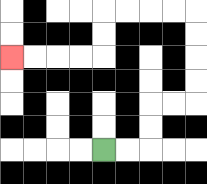{'start': '[4, 6]', 'end': '[0, 2]', 'path_directions': 'R,R,U,U,R,R,U,U,U,U,L,L,L,L,D,D,L,L,L,L', 'path_coordinates': '[[4, 6], [5, 6], [6, 6], [6, 5], [6, 4], [7, 4], [8, 4], [8, 3], [8, 2], [8, 1], [8, 0], [7, 0], [6, 0], [5, 0], [4, 0], [4, 1], [4, 2], [3, 2], [2, 2], [1, 2], [0, 2]]'}